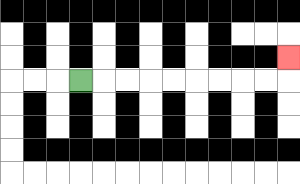{'start': '[3, 3]', 'end': '[12, 2]', 'path_directions': 'R,R,R,R,R,R,R,R,R,U', 'path_coordinates': '[[3, 3], [4, 3], [5, 3], [6, 3], [7, 3], [8, 3], [9, 3], [10, 3], [11, 3], [12, 3], [12, 2]]'}